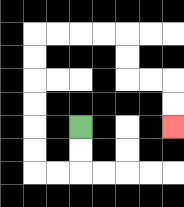{'start': '[3, 5]', 'end': '[7, 5]', 'path_directions': 'D,D,L,L,U,U,U,U,U,U,R,R,R,R,D,D,R,R,D,D', 'path_coordinates': '[[3, 5], [3, 6], [3, 7], [2, 7], [1, 7], [1, 6], [1, 5], [1, 4], [1, 3], [1, 2], [1, 1], [2, 1], [3, 1], [4, 1], [5, 1], [5, 2], [5, 3], [6, 3], [7, 3], [7, 4], [7, 5]]'}